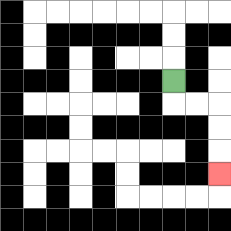{'start': '[7, 3]', 'end': '[9, 7]', 'path_directions': 'D,R,R,D,D,D', 'path_coordinates': '[[7, 3], [7, 4], [8, 4], [9, 4], [9, 5], [9, 6], [9, 7]]'}